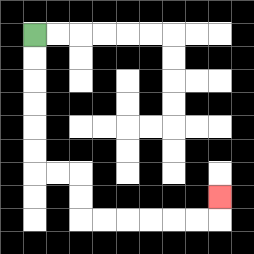{'start': '[1, 1]', 'end': '[9, 8]', 'path_directions': 'D,D,D,D,D,D,R,R,D,D,R,R,R,R,R,R,U', 'path_coordinates': '[[1, 1], [1, 2], [1, 3], [1, 4], [1, 5], [1, 6], [1, 7], [2, 7], [3, 7], [3, 8], [3, 9], [4, 9], [5, 9], [6, 9], [7, 9], [8, 9], [9, 9], [9, 8]]'}